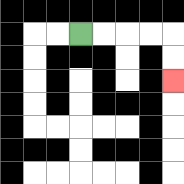{'start': '[3, 1]', 'end': '[7, 3]', 'path_directions': 'R,R,R,R,D,D', 'path_coordinates': '[[3, 1], [4, 1], [5, 1], [6, 1], [7, 1], [7, 2], [7, 3]]'}